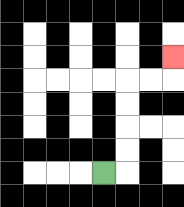{'start': '[4, 7]', 'end': '[7, 2]', 'path_directions': 'R,U,U,U,U,R,R,U', 'path_coordinates': '[[4, 7], [5, 7], [5, 6], [5, 5], [5, 4], [5, 3], [6, 3], [7, 3], [7, 2]]'}